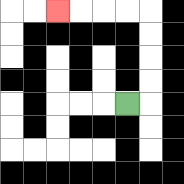{'start': '[5, 4]', 'end': '[2, 0]', 'path_directions': 'R,U,U,U,U,L,L,L,L', 'path_coordinates': '[[5, 4], [6, 4], [6, 3], [6, 2], [6, 1], [6, 0], [5, 0], [4, 0], [3, 0], [2, 0]]'}